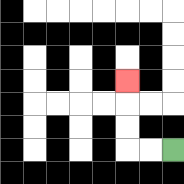{'start': '[7, 6]', 'end': '[5, 3]', 'path_directions': 'L,L,U,U,U', 'path_coordinates': '[[7, 6], [6, 6], [5, 6], [5, 5], [5, 4], [5, 3]]'}